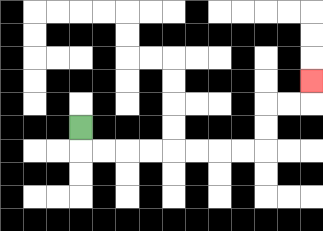{'start': '[3, 5]', 'end': '[13, 3]', 'path_directions': 'D,R,R,R,R,R,R,R,R,U,U,R,R,U', 'path_coordinates': '[[3, 5], [3, 6], [4, 6], [5, 6], [6, 6], [7, 6], [8, 6], [9, 6], [10, 6], [11, 6], [11, 5], [11, 4], [12, 4], [13, 4], [13, 3]]'}